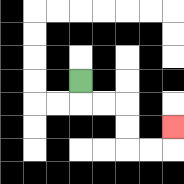{'start': '[3, 3]', 'end': '[7, 5]', 'path_directions': 'D,R,R,D,D,R,R,U', 'path_coordinates': '[[3, 3], [3, 4], [4, 4], [5, 4], [5, 5], [5, 6], [6, 6], [7, 6], [7, 5]]'}